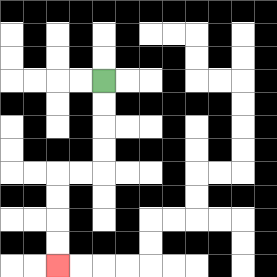{'start': '[4, 3]', 'end': '[2, 11]', 'path_directions': 'D,D,D,D,L,L,D,D,D,D', 'path_coordinates': '[[4, 3], [4, 4], [4, 5], [4, 6], [4, 7], [3, 7], [2, 7], [2, 8], [2, 9], [2, 10], [2, 11]]'}